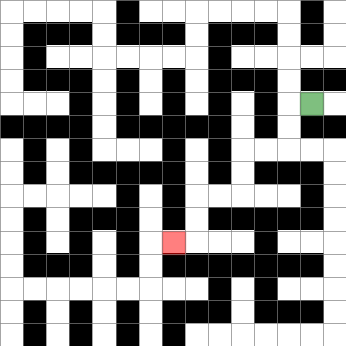{'start': '[13, 4]', 'end': '[7, 10]', 'path_directions': 'L,D,D,L,L,D,D,L,L,D,D,L', 'path_coordinates': '[[13, 4], [12, 4], [12, 5], [12, 6], [11, 6], [10, 6], [10, 7], [10, 8], [9, 8], [8, 8], [8, 9], [8, 10], [7, 10]]'}